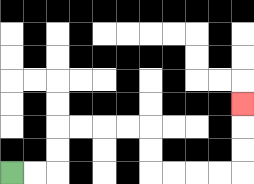{'start': '[0, 7]', 'end': '[10, 4]', 'path_directions': 'R,R,U,U,R,R,R,R,D,D,R,R,R,R,U,U,U', 'path_coordinates': '[[0, 7], [1, 7], [2, 7], [2, 6], [2, 5], [3, 5], [4, 5], [5, 5], [6, 5], [6, 6], [6, 7], [7, 7], [8, 7], [9, 7], [10, 7], [10, 6], [10, 5], [10, 4]]'}